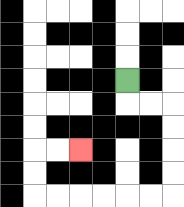{'start': '[5, 3]', 'end': '[3, 6]', 'path_directions': 'D,R,R,D,D,D,D,L,L,L,L,L,L,U,U,R,R', 'path_coordinates': '[[5, 3], [5, 4], [6, 4], [7, 4], [7, 5], [7, 6], [7, 7], [7, 8], [6, 8], [5, 8], [4, 8], [3, 8], [2, 8], [1, 8], [1, 7], [1, 6], [2, 6], [3, 6]]'}